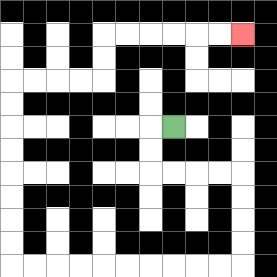{'start': '[7, 5]', 'end': '[10, 1]', 'path_directions': 'L,D,D,R,R,R,R,D,D,D,D,L,L,L,L,L,L,L,L,L,L,U,U,U,U,U,U,U,U,R,R,R,R,U,U,R,R,R,R,R,R', 'path_coordinates': '[[7, 5], [6, 5], [6, 6], [6, 7], [7, 7], [8, 7], [9, 7], [10, 7], [10, 8], [10, 9], [10, 10], [10, 11], [9, 11], [8, 11], [7, 11], [6, 11], [5, 11], [4, 11], [3, 11], [2, 11], [1, 11], [0, 11], [0, 10], [0, 9], [0, 8], [0, 7], [0, 6], [0, 5], [0, 4], [0, 3], [1, 3], [2, 3], [3, 3], [4, 3], [4, 2], [4, 1], [5, 1], [6, 1], [7, 1], [8, 1], [9, 1], [10, 1]]'}